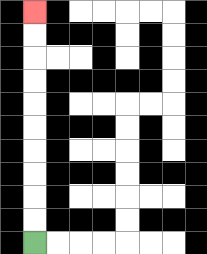{'start': '[1, 10]', 'end': '[1, 0]', 'path_directions': 'U,U,U,U,U,U,U,U,U,U', 'path_coordinates': '[[1, 10], [1, 9], [1, 8], [1, 7], [1, 6], [1, 5], [1, 4], [1, 3], [1, 2], [1, 1], [1, 0]]'}